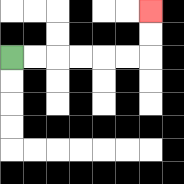{'start': '[0, 2]', 'end': '[6, 0]', 'path_directions': 'R,R,R,R,R,R,U,U', 'path_coordinates': '[[0, 2], [1, 2], [2, 2], [3, 2], [4, 2], [5, 2], [6, 2], [6, 1], [6, 0]]'}